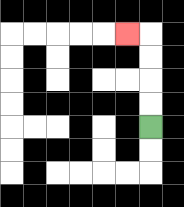{'start': '[6, 5]', 'end': '[5, 1]', 'path_directions': 'U,U,U,U,L', 'path_coordinates': '[[6, 5], [6, 4], [6, 3], [6, 2], [6, 1], [5, 1]]'}